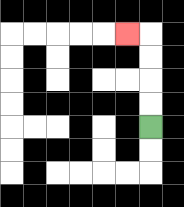{'start': '[6, 5]', 'end': '[5, 1]', 'path_directions': 'U,U,U,U,L', 'path_coordinates': '[[6, 5], [6, 4], [6, 3], [6, 2], [6, 1], [5, 1]]'}